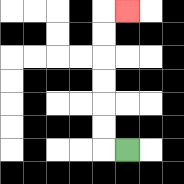{'start': '[5, 6]', 'end': '[5, 0]', 'path_directions': 'L,U,U,U,U,U,U,R', 'path_coordinates': '[[5, 6], [4, 6], [4, 5], [4, 4], [4, 3], [4, 2], [4, 1], [4, 0], [5, 0]]'}